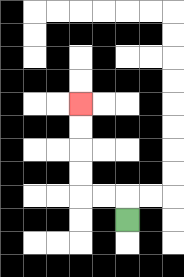{'start': '[5, 9]', 'end': '[3, 4]', 'path_directions': 'U,L,L,U,U,U,U', 'path_coordinates': '[[5, 9], [5, 8], [4, 8], [3, 8], [3, 7], [3, 6], [3, 5], [3, 4]]'}